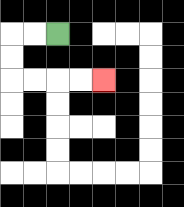{'start': '[2, 1]', 'end': '[4, 3]', 'path_directions': 'L,L,D,D,R,R,R,R', 'path_coordinates': '[[2, 1], [1, 1], [0, 1], [0, 2], [0, 3], [1, 3], [2, 3], [3, 3], [4, 3]]'}